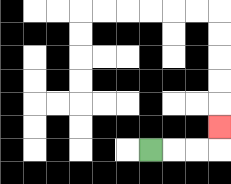{'start': '[6, 6]', 'end': '[9, 5]', 'path_directions': 'R,R,R,U', 'path_coordinates': '[[6, 6], [7, 6], [8, 6], [9, 6], [9, 5]]'}